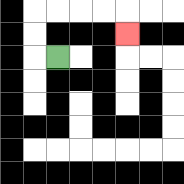{'start': '[2, 2]', 'end': '[5, 1]', 'path_directions': 'L,U,U,R,R,R,R,D', 'path_coordinates': '[[2, 2], [1, 2], [1, 1], [1, 0], [2, 0], [3, 0], [4, 0], [5, 0], [5, 1]]'}